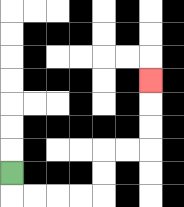{'start': '[0, 7]', 'end': '[6, 3]', 'path_directions': 'D,R,R,R,R,U,U,R,R,U,U,U', 'path_coordinates': '[[0, 7], [0, 8], [1, 8], [2, 8], [3, 8], [4, 8], [4, 7], [4, 6], [5, 6], [6, 6], [6, 5], [6, 4], [6, 3]]'}